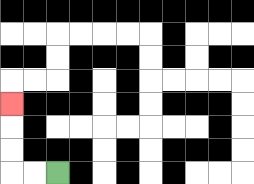{'start': '[2, 7]', 'end': '[0, 4]', 'path_directions': 'L,L,U,U,U', 'path_coordinates': '[[2, 7], [1, 7], [0, 7], [0, 6], [0, 5], [0, 4]]'}